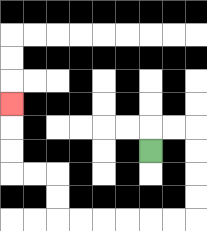{'start': '[6, 6]', 'end': '[0, 4]', 'path_directions': 'U,R,R,D,D,D,D,L,L,L,L,L,L,U,U,L,L,U,U,U', 'path_coordinates': '[[6, 6], [6, 5], [7, 5], [8, 5], [8, 6], [8, 7], [8, 8], [8, 9], [7, 9], [6, 9], [5, 9], [4, 9], [3, 9], [2, 9], [2, 8], [2, 7], [1, 7], [0, 7], [0, 6], [0, 5], [0, 4]]'}